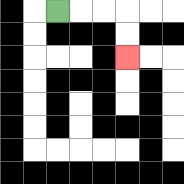{'start': '[2, 0]', 'end': '[5, 2]', 'path_directions': 'R,R,R,D,D', 'path_coordinates': '[[2, 0], [3, 0], [4, 0], [5, 0], [5, 1], [5, 2]]'}